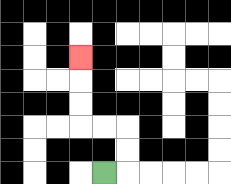{'start': '[4, 7]', 'end': '[3, 2]', 'path_directions': 'R,U,U,L,L,U,U,U', 'path_coordinates': '[[4, 7], [5, 7], [5, 6], [5, 5], [4, 5], [3, 5], [3, 4], [3, 3], [3, 2]]'}